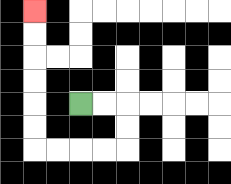{'start': '[3, 4]', 'end': '[1, 0]', 'path_directions': 'R,R,D,D,L,L,L,L,U,U,U,U,U,U', 'path_coordinates': '[[3, 4], [4, 4], [5, 4], [5, 5], [5, 6], [4, 6], [3, 6], [2, 6], [1, 6], [1, 5], [1, 4], [1, 3], [1, 2], [1, 1], [1, 0]]'}